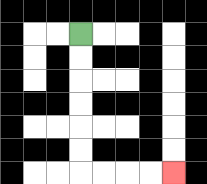{'start': '[3, 1]', 'end': '[7, 7]', 'path_directions': 'D,D,D,D,D,D,R,R,R,R', 'path_coordinates': '[[3, 1], [3, 2], [3, 3], [3, 4], [3, 5], [3, 6], [3, 7], [4, 7], [5, 7], [6, 7], [7, 7]]'}